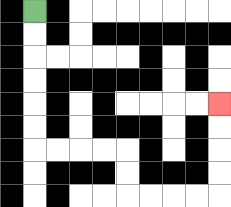{'start': '[1, 0]', 'end': '[9, 4]', 'path_directions': 'D,D,D,D,D,D,R,R,R,R,D,D,R,R,R,R,U,U,U,U', 'path_coordinates': '[[1, 0], [1, 1], [1, 2], [1, 3], [1, 4], [1, 5], [1, 6], [2, 6], [3, 6], [4, 6], [5, 6], [5, 7], [5, 8], [6, 8], [7, 8], [8, 8], [9, 8], [9, 7], [9, 6], [9, 5], [9, 4]]'}